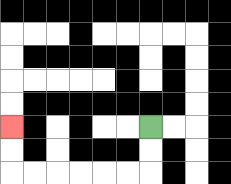{'start': '[6, 5]', 'end': '[0, 5]', 'path_directions': 'D,D,L,L,L,L,L,L,U,U', 'path_coordinates': '[[6, 5], [6, 6], [6, 7], [5, 7], [4, 7], [3, 7], [2, 7], [1, 7], [0, 7], [0, 6], [0, 5]]'}